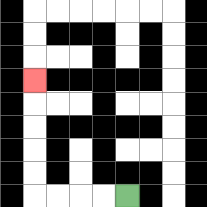{'start': '[5, 8]', 'end': '[1, 3]', 'path_directions': 'L,L,L,L,U,U,U,U,U', 'path_coordinates': '[[5, 8], [4, 8], [3, 8], [2, 8], [1, 8], [1, 7], [1, 6], [1, 5], [1, 4], [1, 3]]'}